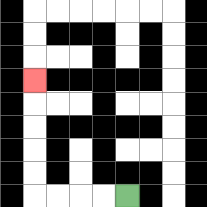{'start': '[5, 8]', 'end': '[1, 3]', 'path_directions': 'L,L,L,L,U,U,U,U,U', 'path_coordinates': '[[5, 8], [4, 8], [3, 8], [2, 8], [1, 8], [1, 7], [1, 6], [1, 5], [1, 4], [1, 3]]'}